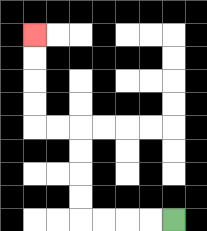{'start': '[7, 9]', 'end': '[1, 1]', 'path_directions': 'L,L,L,L,U,U,U,U,L,L,U,U,U,U', 'path_coordinates': '[[7, 9], [6, 9], [5, 9], [4, 9], [3, 9], [3, 8], [3, 7], [3, 6], [3, 5], [2, 5], [1, 5], [1, 4], [1, 3], [1, 2], [1, 1]]'}